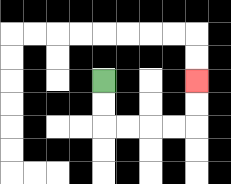{'start': '[4, 3]', 'end': '[8, 3]', 'path_directions': 'D,D,R,R,R,R,U,U', 'path_coordinates': '[[4, 3], [4, 4], [4, 5], [5, 5], [6, 5], [7, 5], [8, 5], [8, 4], [8, 3]]'}